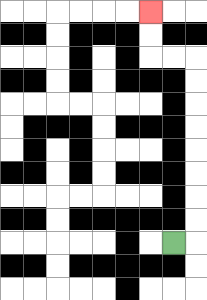{'start': '[7, 10]', 'end': '[6, 0]', 'path_directions': 'R,U,U,U,U,U,U,U,U,L,L,U,U', 'path_coordinates': '[[7, 10], [8, 10], [8, 9], [8, 8], [8, 7], [8, 6], [8, 5], [8, 4], [8, 3], [8, 2], [7, 2], [6, 2], [6, 1], [6, 0]]'}